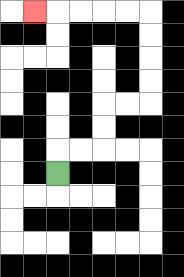{'start': '[2, 7]', 'end': '[1, 0]', 'path_directions': 'U,R,R,U,U,R,R,U,U,U,U,L,L,L,L,L', 'path_coordinates': '[[2, 7], [2, 6], [3, 6], [4, 6], [4, 5], [4, 4], [5, 4], [6, 4], [6, 3], [6, 2], [6, 1], [6, 0], [5, 0], [4, 0], [3, 0], [2, 0], [1, 0]]'}